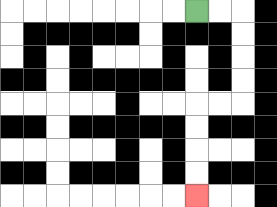{'start': '[8, 0]', 'end': '[8, 8]', 'path_directions': 'R,R,D,D,D,D,L,L,D,D,D,D', 'path_coordinates': '[[8, 0], [9, 0], [10, 0], [10, 1], [10, 2], [10, 3], [10, 4], [9, 4], [8, 4], [8, 5], [8, 6], [8, 7], [8, 8]]'}